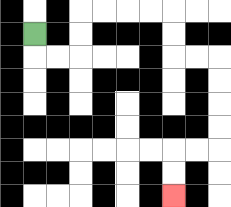{'start': '[1, 1]', 'end': '[7, 8]', 'path_directions': 'D,R,R,U,U,R,R,R,R,D,D,R,R,D,D,D,D,L,L,D,D', 'path_coordinates': '[[1, 1], [1, 2], [2, 2], [3, 2], [3, 1], [3, 0], [4, 0], [5, 0], [6, 0], [7, 0], [7, 1], [7, 2], [8, 2], [9, 2], [9, 3], [9, 4], [9, 5], [9, 6], [8, 6], [7, 6], [7, 7], [7, 8]]'}